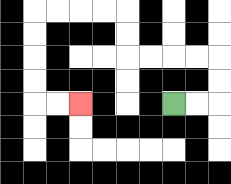{'start': '[7, 4]', 'end': '[3, 4]', 'path_directions': 'R,R,U,U,L,L,L,L,U,U,L,L,L,L,D,D,D,D,R,R', 'path_coordinates': '[[7, 4], [8, 4], [9, 4], [9, 3], [9, 2], [8, 2], [7, 2], [6, 2], [5, 2], [5, 1], [5, 0], [4, 0], [3, 0], [2, 0], [1, 0], [1, 1], [1, 2], [1, 3], [1, 4], [2, 4], [3, 4]]'}